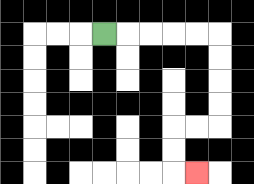{'start': '[4, 1]', 'end': '[8, 7]', 'path_directions': 'R,R,R,R,R,D,D,D,D,L,L,D,D,R', 'path_coordinates': '[[4, 1], [5, 1], [6, 1], [7, 1], [8, 1], [9, 1], [9, 2], [9, 3], [9, 4], [9, 5], [8, 5], [7, 5], [7, 6], [7, 7], [8, 7]]'}